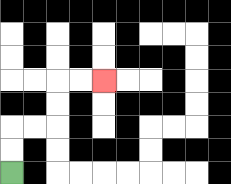{'start': '[0, 7]', 'end': '[4, 3]', 'path_directions': 'U,U,R,R,U,U,R,R', 'path_coordinates': '[[0, 7], [0, 6], [0, 5], [1, 5], [2, 5], [2, 4], [2, 3], [3, 3], [4, 3]]'}